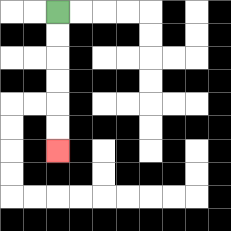{'start': '[2, 0]', 'end': '[2, 6]', 'path_directions': 'D,D,D,D,D,D', 'path_coordinates': '[[2, 0], [2, 1], [2, 2], [2, 3], [2, 4], [2, 5], [2, 6]]'}